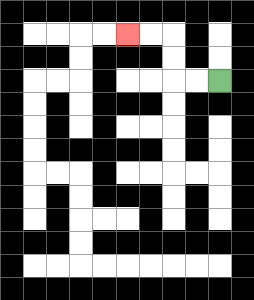{'start': '[9, 3]', 'end': '[5, 1]', 'path_directions': 'L,L,U,U,L,L', 'path_coordinates': '[[9, 3], [8, 3], [7, 3], [7, 2], [7, 1], [6, 1], [5, 1]]'}